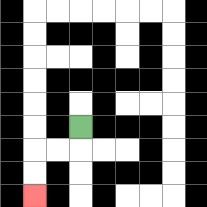{'start': '[3, 5]', 'end': '[1, 8]', 'path_directions': 'D,L,L,D,D', 'path_coordinates': '[[3, 5], [3, 6], [2, 6], [1, 6], [1, 7], [1, 8]]'}